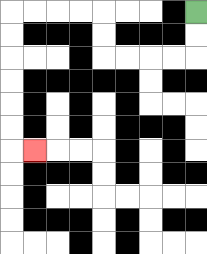{'start': '[8, 0]', 'end': '[1, 6]', 'path_directions': 'D,D,L,L,L,L,U,U,L,L,L,L,D,D,D,D,D,D,R', 'path_coordinates': '[[8, 0], [8, 1], [8, 2], [7, 2], [6, 2], [5, 2], [4, 2], [4, 1], [4, 0], [3, 0], [2, 0], [1, 0], [0, 0], [0, 1], [0, 2], [0, 3], [0, 4], [0, 5], [0, 6], [1, 6]]'}